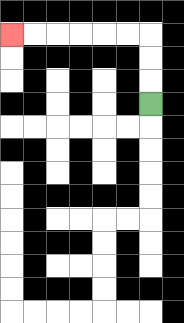{'start': '[6, 4]', 'end': '[0, 1]', 'path_directions': 'U,U,U,L,L,L,L,L,L', 'path_coordinates': '[[6, 4], [6, 3], [6, 2], [6, 1], [5, 1], [4, 1], [3, 1], [2, 1], [1, 1], [0, 1]]'}